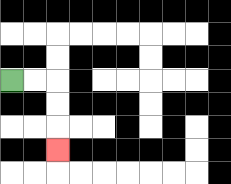{'start': '[0, 3]', 'end': '[2, 6]', 'path_directions': 'R,R,D,D,D', 'path_coordinates': '[[0, 3], [1, 3], [2, 3], [2, 4], [2, 5], [2, 6]]'}